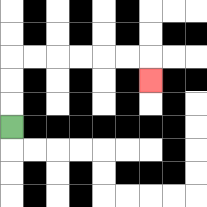{'start': '[0, 5]', 'end': '[6, 3]', 'path_directions': 'U,U,U,R,R,R,R,R,R,D', 'path_coordinates': '[[0, 5], [0, 4], [0, 3], [0, 2], [1, 2], [2, 2], [3, 2], [4, 2], [5, 2], [6, 2], [6, 3]]'}